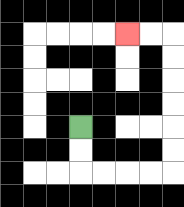{'start': '[3, 5]', 'end': '[5, 1]', 'path_directions': 'D,D,R,R,R,R,U,U,U,U,U,U,L,L', 'path_coordinates': '[[3, 5], [3, 6], [3, 7], [4, 7], [5, 7], [6, 7], [7, 7], [7, 6], [7, 5], [7, 4], [7, 3], [7, 2], [7, 1], [6, 1], [5, 1]]'}